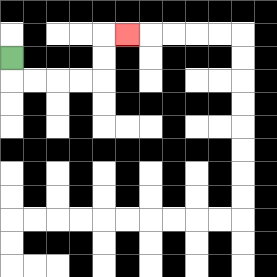{'start': '[0, 2]', 'end': '[5, 1]', 'path_directions': 'D,R,R,R,R,U,U,R', 'path_coordinates': '[[0, 2], [0, 3], [1, 3], [2, 3], [3, 3], [4, 3], [4, 2], [4, 1], [5, 1]]'}